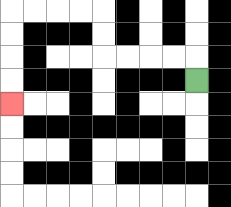{'start': '[8, 3]', 'end': '[0, 4]', 'path_directions': 'U,L,L,L,L,U,U,L,L,L,L,D,D,D,D', 'path_coordinates': '[[8, 3], [8, 2], [7, 2], [6, 2], [5, 2], [4, 2], [4, 1], [4, 0], [3, 0], [2, 0], [1, 0], [0, 0], [0, 1], [0, 2], [0, 3], [0, 4]]'}